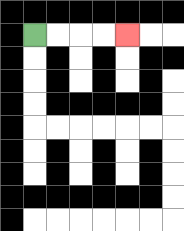{'start': '[1, 1]', 'end': '[5, 1]', 'path_directions': 'R,R,R,R', 'path_coordinates': '[[1, 1], [2, 1], [3, 1], [4, 1], [5, 1]]'}